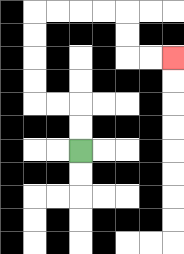{'start': '[3, 6]', 'end': '[7, 2]', 'path_directions': 'U,U,L,L,U,U,U,U,R,R,R,R,D,D,R,R', 'path_coordinates': '[[3, 6], [3, 5], [3, 4], [2, 4], [1, 4], [1, 3], [1, 2], [1, 1], [1, 0], [2, 0], [3, 0], [4, 0], [5, 0], [5, 1], [5, 2], [6, 2], [7, 2]]'}